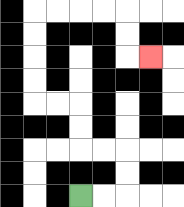{'start': '[3, 8]', 'end': '[6, 2]', 'path_directions': 'R,R,U,U,L,L,U,U,L,L,U,U,U,U,R,R,R,R,D,D,R', 'path_coordinates': '[[3, 8], [4, 8], [5, 8], [5, 7], [5, 6], [4, 6], [3, 6], [3, 5], [3, 4], [2, 4], [1, 4], [1, 3], [1, 2], [1, 1], [1, 0], [2, 0], [3, 0], [4, 0], [5, 0], [5, 1], [5, 2], [6, 2]]'}